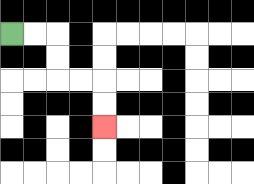{'start': '[0, 1]', 'end': '[4, 5]', 'path_directions': 'R,R,D,D,R,R,D,D', 'path_coordinates': '[[0, 1], [1, 1], [2, 1], [2, 2], [2, 3], [3, 3], [4, 3], [4, 4], [4, 5]]'}